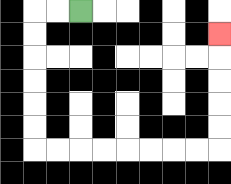{'start': '[3, 0]', 'end': '[9, 1]', 'path_directions': 'L,L,D,D,D,D,D,D,R,R,R,R,R,R,R,R,U,U,U,U,U', 'path_coordinates': '[[3, 0], [2, 0], [1, 0], [1, 1], [1, 2], [1, 3], [1, 4], [1, 5], [1, 6], [2, 6], [3, 6], [4, 6], [5, 6], [6, 6], [7, 6], [8, 6], [9, 6], [9, 5], [9, 4], [9, 3], [9, 2], [9, 1]]'}